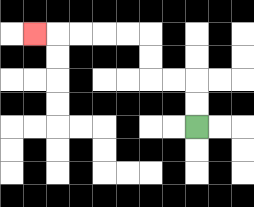{'start': '[8, 5]', 'end': '[1, 1]', 'path_directions': 'U,U,L,L,U,U,L,L,L,L,L', 'path_coordinates': '[[8, 5], [8, 4], [8, 3], [7, 3], [6, 3], [6, 2], [6, 1], [5, 1], [4, 1], [3, 1], [2, 1], [1, 1]]'}